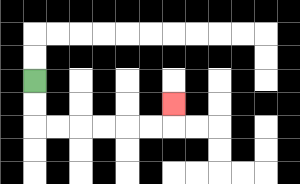{'start': '[1, 3]', 'end': '[7, 4]', 'path_directions': 'D,D,R,R,R,R,R,R,U', 'path_coordinates': '[[1, 3], [1, 4], [1, 5], [2, 5], [3, 5], [4, 5], [5, 5], [6, 5], [7, 5], [7, 4]]'}